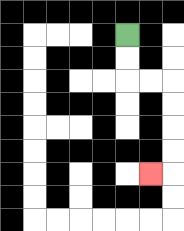{'start': '[5, 1]', 'end': '[6, 7]', 'path_directions': 'D,D,R,R,D,D,D,D,L', 'path_coordinates': '[[5, 1], [5, 2], [5, 3], [6, 3], [7, 3], [7, 4], [7, 5], [7, 6], [7, 7], [6, 7]]'}